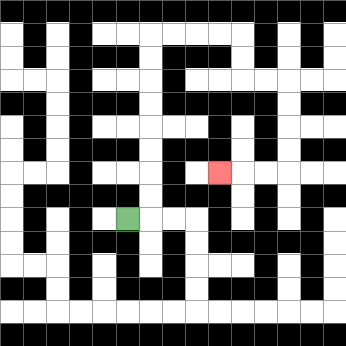{'start': '[5, 9]', 'end': '[9, 7]', 'path_directions': 'R,U,U,U,U,U,U,U,U,R,R,R,R,D,D,R,R,D,D,D,D,L,L,L', 'path_coordinates': '[[5, 9], [6, 9], [6, 8], [6, 7], [6, 6], [6, 5], [6, 4], [6, 3], [6, 2], [6, 1], [7, 1], [8, 1], [9, 1], [10, 1], [10, 2], [10, 3], [11, 3], [12, 3], [12, 4], [12, 5], [12, 6], [12, 7], [11, 7], [10, 7], [9, 7]]'}